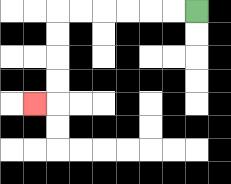{'start': '[8, 0]', 'end': '[1, 4]', 'path_directions': 'L,L,L,L,L,L,D,D,D,D,L', 'path_coordinates': '[[8, 0], [7, 0], [6, 0], [5, 0], [4, 0], [3, 0], [2, 0], [2, 1], [2, 2], [2, 3], [2, 4], [1, 4]]'}